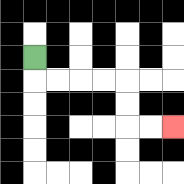{'start': '[1, 2]', 'end': '[7, 5]', 'path_directions': 'D,R,R,R,R,D,D,R,R', 'path_coordinates': '[[1, 2], [1, 3], [2, 3], [3, 3], [4, 3], [5, 3], [5, 4], [5, 5], [6, 5], [7, 5]]'}